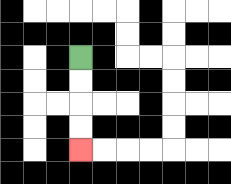{'start': '[3, 2]', 'end': '[3, 6]', 'path_directions': 'D,D,D,D', 'path_coordinates': '[[3, 2], [3, 3], [3, 4], [3, 5], [3, 6]]'}